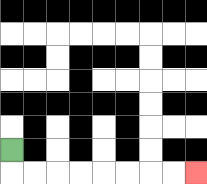{'start': '[0, 6]', 'end': '[8, 7]', 'path_directions': 'D,R,R,R,R,R,R,R,R', 'path_coordinates': '[[0, 6], [0, 7], [1, 7], [2, 7], [3, 7], [4, 7], [5, 7], [6, 7], [7, 7], [8, 7]]'}